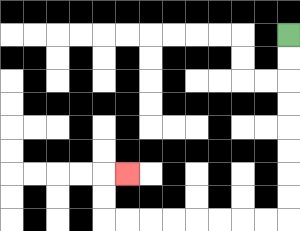{'start': '[12, 1]', 'end': '[5, 7]', 'path_directions': 'D,D,D,D,D,D,D,D,L,L,L,L,L,L,L,L,U,U,R', 'path_coordinates': '[[12, 1], [12, 2], [12, 3], [12, 4], [12, 5], [12, 6], [12, 7], [12, 8], [12, 9], [11, 9], [10, 9], [9, 9], [8, 9], [7, 9], [6, 9], [5, 9], [4, 9], [4, 8], [4, 7], [5, 7]]'}